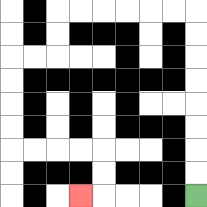{'start': '[8, 8]', 'end': '[3, 8]', 'path_directions': 'U,U,U,U,U,U,U,U,L,L,L,L,L,L,D,D,L,L,D,D,D,D,R,R,R,R,D,D,L', 'path_coordinates': '[[8, 8], [8, 7], [8, 6], [8, 5], [8, 4], [8, 3], [8, 2], [8, 1], [8, 0], [7, 0], [6, 0], [5, 0], [4, 0], [3, 0], [2, 0], [2, 1], [2, 2], [1, 2], [0, 2], [0, 3], [0, 4], [0, 5], [0, 6], [1, 6], [2, 6], [3, 6], [4, 6], [4, 7], [4, 8], [3, 8]]'}